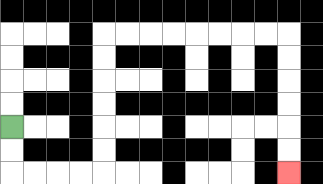{'start': '[0, 5]', 'end': '[12, 7]', 'path_directions': 'D,D,R,R,R,R,U,U,U,U,U,U,R,R,R,R,R,R,R,R,D,D,D,D,D,D', 'path_coordinates': '[[0, 5], [0, 6], [0, 7], [1, 7], [2, 7], [3, 7], [4, 7], [4, 6], [4, 5], [4, 4], [4, 3], [4, 2], [4, 1], [5, 1], [6, 1], [7, 1], [8, 1], [9, 1], [10, 1], [11, 1], [12, 1], [12, 2], [12, 3], [12, 4], [12, 5], [12, 6], [12, 7]]'}